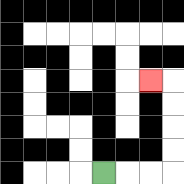{'start': '[4, 7]', 'end': '[6, 3]', 'path_directions': 'R,R,R,U,U,U,U,L', 'path_coordinates': '[[4, 7], [5, 7], [6, 7], [7, 7], [7, 6], [7, 5], [7, 4], [7, 3], [6, 3]]'}